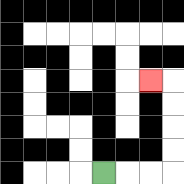{'start': '[4, 7]', 'end': '[6, 3]', 'path_directions': 'R,R,R,U,U,U,U,L', 'path_coordinates': '[[4, 7], [5, 7], [6, 7], [7, 7], [7, 6], [7, 5], [7, 4], [7, 3], [6, 3]]'}